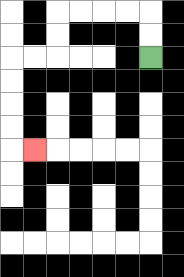{'start': '[6, 2]', 'end': '[1, 6]', 'path_directions': 'U,U,L,L,L,L,D,D,L,L,D,D,D,D,R', 'path_coordinates': '[[6, 2], [6, 1], [6, 0], [5, 0], [4, 0], [3, 0], [2, 0], [2, 1], [2, 2], [1, 2], [0, 2], [0, 3], [0, 4], [0, 5], [0, 6], [1, 6]]'}